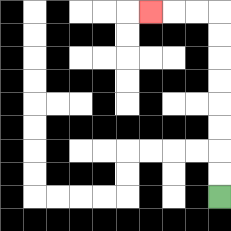{'start': '[9, 8]', 'end': '[6, 0]', 'path_directions': 'U,U,U,U,U,U,U,U,L,L,L', 'path_coordinates': '[[9, 8], [9, 7], [9, 6], [9, 5], [9, 4], [9, 3], [9, 2], [9, 1], [9, 0], [8, 0], [7, 0], [6, 0]]'}